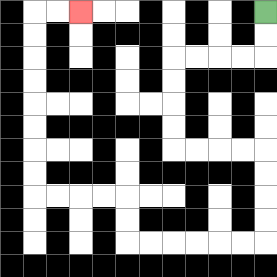{'start': '[11, 0]', 'end': '[3, 0]', 'path_directions': 'D,D,L,L,L,L,D,D,D,D,R,R,R,R,D,D,D,D,L,L,L,L,L,L,U,U,L,L,L,L,U,U,U,U,U,U,U,U,R,R', 'path_coordinates': '[[11, 0], [11, 1], [11, 2], [10, 2], [9, 2], [8, 2], [7, 2], [7, 3], [7, 4], [7, 5], [7, 6], [8, 6], [9, 6], [10, 6], [11, 6], [11, 7], [11, 8], [11, 9], [11, 10], [10, 10], [9, 10], [8, 10], [7, 10], [6, 10], [5, 10], [5, 9], [5, 8], [4, 8], [3, 8], [2, 8], [1, 8], [1, 7], [1, 6], [1, 5], [1, 4], [1, 3], [1, 2], [1, 1], [1, 0], [2, 0], [3, 0]]'}